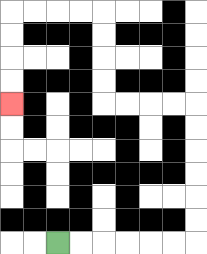{'start': '[2, 10]', 'end': '[0, 4]', 'path_directions': 'R,R,R,R,R,R,U,U,U,U,U,U,L,L,L,L,U,U,U,U,L,L,L,L,D,D,D,D', 'path_coordinates': '[[2, 10], [3, 10], [4, 10], [5, 10], [6, 10], [7, 10], [8, 10], [8, 9], [8, 8], [8, 7], [8, 6], [8, 5], [8, 4], [7, 4], [6, 4], [5, 4], [4, 4], [4, 3], [4, 2], [4, 1], [4, 0], [3, 0], [2, 0], [1, 0], [0, 0], [0, 1], [0, 2], [0, 3], [0, 4]]'}